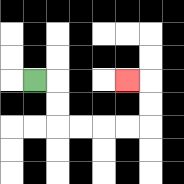{'start': '[1, 3]', 'end': '[5, 3]', 'path_directions': 'R,D,D,R,R,R,R,U,U,L', 'path_coordinates': '[[1, 3], [2, 3], [2, 4], [2, 5], [3, 5], [4, 5], [5, 5], [6, 5], [6, 4], [6, 3], [5, 3]]'}